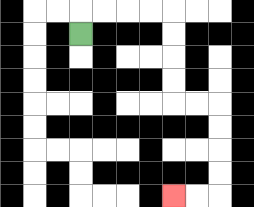{'start': '[3, 1]', 'end': '[7, 8]', 'path_directions': 'U,R,R,R,R,D,D,D,D,R,R,D,D,D,D,L,L', 'path_coordinates': '[[3, 1], [3, 0], [4, 0], [5, 0], [6, 0], [7, 0], [7, 1], [7, 2], [7, 3], [7, 4], [8, 4], [9, 4], [9, 5], [9, 6], [9, 7], [9, 8], [8, 8], [7, 8]]'}